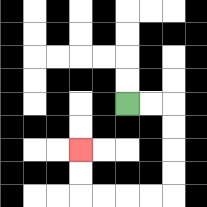{'start': '[5, 4]', 'end': '[3, 6]', 'path_directions': 'R,R,D,D,D,D,L,L,L,L,U,U', 'path_coordinates': '[[5, 4], [6, 4], [7, 4], [7, 5], [7, 6], [7, 7], [7, 8], [6, 8], [5, 8], [4, 8], [3, 8], [3, 7], [3, 6]]'}